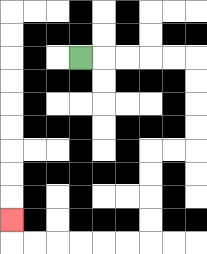{'start': '[3, 2]', 'end': '[0, 9]', 'path_directions': 'R,R,R,R,R,D,D,D,D,L,L,D,D,D,D,L,L,L,L,L,L,U', 'path_coordinates': '[[3, 2], [4, 2], [5, 2], [6, 2], [7, 2], [8, 2], [8, 3], [8, 4], [8, 5], [8, 6], [7, 6], [6, 6], [6, 7], [6, 8], [6, 9], [6, 10], [5, 10], [4, 10], [3, 10], [2, 10], [1, 10], [0, 10], [0, 9]]'}